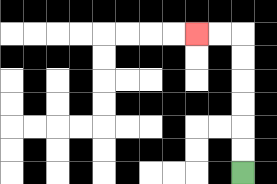{'start': '[10, 7]', 'end': '[8, 1]', 'path_directions': 'U,U,U,U,U,U,L,L', 'path_coordinates': '[[10, 7], [10, 6], [10, 5], [10, 4], [10, 3], [10, 2], [10, 1], [9, 1], [8, 1]]'}